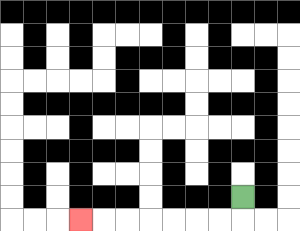{'start': '[10, 8]', 'end': '[3, 9]', 'path_directions': 'D,L,L,L,L,L,L,L', 'path_coordinates': '[[10, 8], [10, 9], [9, 9], [8, 9], [7, 9], [6, 9], [5, 9], [4, 9], [3, 9]]'}